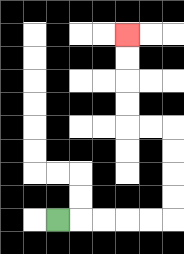{'start': '[2, 9]', 'end': '[5, 1]', 'path_directions': 'R,R,R,R,R,U,U,U,U,L,L,U,U,U,U', 'path_coordinates': '[[2, 9], [3, 9], [4, 9], [5, 9], [6, 9], [7, 9], [7, 8], [7, 7], [7, 6], [7, 5], [6, 5], [5, 5], [5, 4], [5, 3], [5, 2], [5, 1]]'}